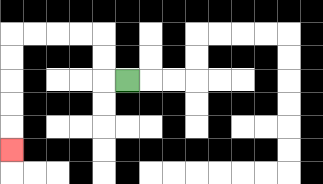{'start': '[5, 3]', 'end': '[0, 6]', 'path_directions': 'L,U,U,L,L,L,L,D,D,D,D,D', 'path_coordinates': '[[5, 3], [4, 3], [4, 2], [4, 1], [3, 1], [2, 1], [1, 1], [0, 1], [0, 2], [0, 3], [0, 4], [0, 5], [0, 6]]'}